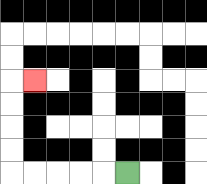{'start': '[5, 7]', 'end': '[1, 3]', 'path_directions': 'L,L,L,L,L,U,U,U,U,R', 'path_coordinates': '[[5, 7], [4, 7], [3, 7], [2, 7], [1, 7], [0, 7], [0, 6], [0, 5], [0, 4], [0, 3], [1, 3]]'}